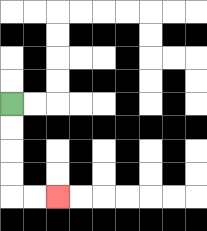{'start': '[0, 4]', 'end': '[2, 8]', 'path_directions': 'D,D,D,D,R,R', 'path_coordinates': '[[0, 4], [0, 5], [0, 6], [0, 7], [0, 8], [1, 8], [2, 8]]'}